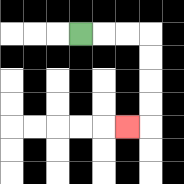{'start': '[3, 1]', 'end': '[5, 5]', 'path_directions': 'R,R,R,D,D,D,D,L', 'path_coordinates': '[[3, 1], [4, 1], [5, 1], [6, 1], [6, 2], [6, 3], [6, 4], [6, 5], [5, 5]]'}